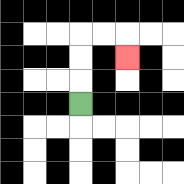{'start': '[3, 4]', 'end': '[5, 2]', 'path_directions': 'U,U,U,R,R,D', 'path_coordinates': '[[3, 4], [3, 3], [3, 2], [3, 1], [4, 1], [5, 1], [5, 2]]'}